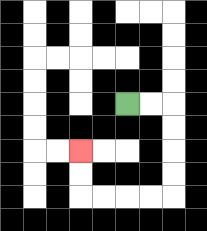{'start': '[5, 4]', 'end': '[3, 6]', 'path_directions': 'R,R,D,D,D,D,L,L,L,L,U,U', 'path_coordinates': '[[5, 4], [6, 4], [7, 4], [7, 5], [7, 6], [7, 7], [7, 8], [6, 8], [5, 8], [4, 8], [3, 8], [3, 7], [3, 6]]'}